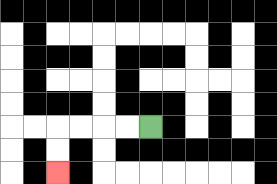{'start': '[6, 5]', 'end': '[2, 7]', 'path_directions': 'L,L,L,L,D,D', 'path_coordinates': '[[6, 5], [5, 5], [4, 5], [3, 5], [2, 5], [2, 6], [2, 7]]'}